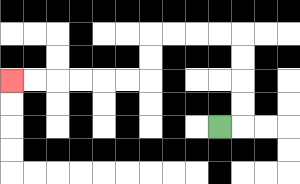{'start': '[9, 5]', 'end': '[0, 3]', 'path_directions': 'R,U,U,U,U,L,L,L,L,D,D,L,L,L,L,L,L', 'path_coordinates': '[[9, 5], [10, 5], [10, 4], [10, 3], [10, 2], [10, 1], [9, 1], [8, 1], [7, 1], [6, 1], [6, 2], [6, 3], [5, 3], [4, 3], [3, 3], [2, 3], [1, 3], [0, 3]]'}